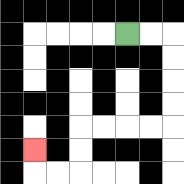{'start': '[5, 1]', 'end': '[1, 6]', 'path_directions': 'R,R,D,D,D,D,L,L,L,L,D,D,L,L,U', 'path_coordinates': '[[5, 1], [6, 1], [7, 1], [7, 2], [7, 3], [7, 4], [7, 5], [6, 5], [5, 5], [4, 5], [3, 5], [3, 6], [3, 7], [2, 7], [1, 7], [1, 6]]'}